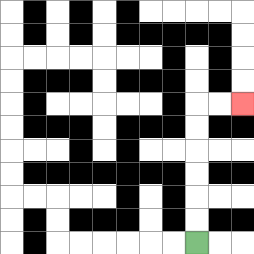{'start': '[8, 10]', 'end': '[10, 4]', 'path_directions': 'U,U,U,U,U,U,R,R', 'path_coordinates': '[[8, 10], [8, 9], [8, 8], [8, 7], [8, 6], [8, 5], [8, 4], [9, 4], [10, 4]]'}